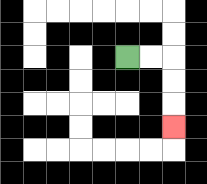{'start': '[5, 2]', 'end': '[7, 5]', 'path_directions': 'R,R,D,D,D', 'path_coordinates': '[[5, 2], [6, 2], [7, 2], [7, 3], [7, 4], [7, 5]]'}